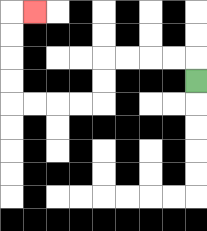{'start': '[8, 3]', 'end': '[1, 0]', 'path_directions': 'U,L,L,L,L,D,D,L,L,L,L,U,U,U,U,R', 'path_coordinates': '[[8, 3], [8, 2], [7, 2], [6, 2], [5, 2], [4, 2], [4, 3], [4, 4], [3, 4], [2, 4], [1, 4], [0, 4], [0, 3], [0, 2], [0, 1], [0, 0], [1, 0]]'}